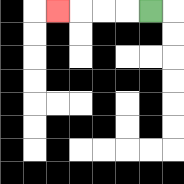{'start': '[6, 0]', 'end': '[2, 0]', 'path_directions': 'L,L,L,L', 'path_coordinates': '[[6, 0], [5, 0], [4, 0], [3, 0], [2, 0]]'}